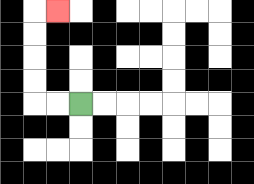{'start': '[3, 4]', 'end': '[2, 0]', 'path_directions': 'L,L,U,U,U,U,R', 'path_coordinates': '[[3, 4], [2, 4], [1, 4], [1, 3], [1, 2], [1, 1], [1, 0], [2, 0]]'}